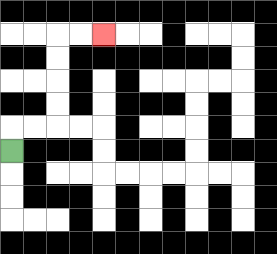{'start': '[0, 6]', 'end': '[4, 1]', 'path_directions': 'U,R,R,U,U,U,U,R,R', 'path_coordinates': '[[0, 6], [0, 5], [1, 5], [2, 5], [2, 4], [2, 3], [2, 2], [2, 1], [3, 1], [4, 1]]'}